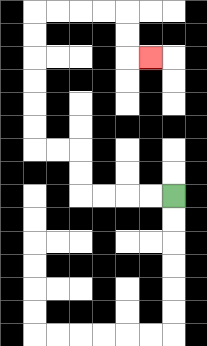{'start': '[7, 8]', 'end': '[6, 2]', 'path_directions': 'L,L,L,L,U,U,L,L,U,U,U,U,U,U,R,R,R,R,D,D,R', 'path_coordinates': '[[7, 8], [6, 8], [5, 8], [4, 8], [3, 8], [3, 7], [3, 6], [2, 6], [1, 6], [1, 5], [1, 4], [1, 3], [1, 2], [1, 1], [1, 0], [2, 0], [3, 0], [4, 0], [5, 0], [5, 1], [5, 2], [6, 2]]'}